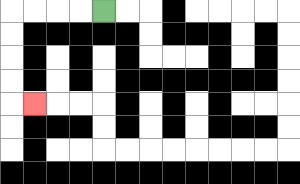{'start': '[4, 0]', 'end': '[1, 4]', 'path_directions': 'L,L,L,L,D,D,D,D,R', 'path_coordinates': '[[4, 0], [3, 0], [2, 0], [1, 0], [0, 0], [0, 1], [0, 2], [0, 3], [0, 4], [1, 4]]'}